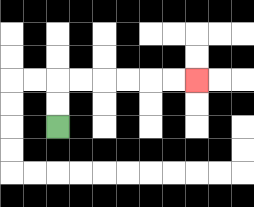{'start': '[2, 5]', 'end': '[8, 3]', 'path_directions': 'U,U,R,R,R,R,R,R', 'path_coordinates': '[[2, 5], [2, 4], [2, 3], [3, 3], [4, 3], [5, 3], [6, 3], [7, 3], [8, 3]]'}